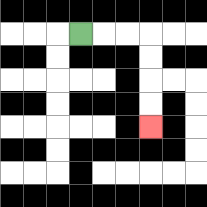{'start': '[3, 1]', 'end': '[6, 5]', 'path_directions': 'R,R,R,D,D,D,D', 'path_coordinates': '[[3, 1], [4, 1], [5, 1], [6, 1], [6, 2], [6, 3], [6, 4], [6, 5]]'}